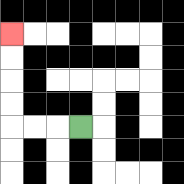{'start': '[3, 5]', 'end': '[0, 1]', 'path_directions': 'L,L,L,U,U,U,U', 'path_coordinates': '[[3, 5], [2, 5], [1, 5], [0, 5], [0, 4], [0, 3], [0, 2], [0, 1]]'}